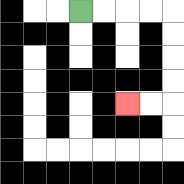{'start': '[3, 0]', 'end': '[5, 4]', 'path_directions': 'R,R,R,R,D,D,D,D,L,L', 'path_coordinates': '[[3, 0], [4, 0], [5, 0], [6, 0], [7, 0], [7, 1], [7, 2], [7, 3], [7, 4], [6, 4], [5, 4]]'}